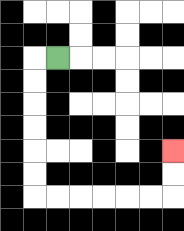{'start': '[2, 2]', 'end': '[7, 6]', 'path_directions': 'L,D,D,D,D,D,D,R,R,R,R,R,R,U,U', 'path_coordinates': '[[2, 2], [1, 2], [1, 3], [1, 4], [1, 5], [1, 6], [1, 7], [1, 8], [2, 8], [3, 8], [4, 8], [5, 8], [6, 8], [7, 8], [7, 7], [7, 6]]'}